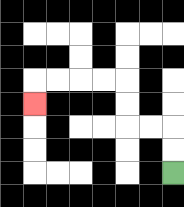{'start': '[7, 7]', 'end': '[1, 4]', 'path_directions': 'U,U,L,L,U,U,L,L,L,L,D', 'path_coordinates': '[[7, 7], [7, 6], [7, 5], [6, 5], [5, 5], [5, 4], [5, 3], [4, 3], [3, 3], [2, 3], [1, 3], [1, 4]]'}